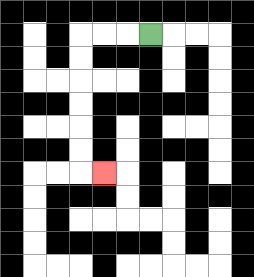{'start': '[6, 1]', 'end': '[4, 7]', 'path_directions': 'L,L,L,D,D,D,D,D,D,R', 'path_coordinates': '[[6, 1], [5, 1], [4, 1], [3, 1], [3, 2], [3, 3], [3, 4], [3, 5], [3, 6], [3, 7], [4, 7]]'}